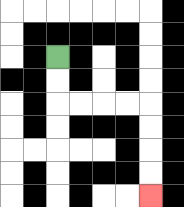{'start': '[2, 2]', 'end': '[6, 8]', 'path_directions': 'D,D,R,R,R,R,D,D,D,D', 'path_coordinates': '[[2, 2], [2, 3], [2, 4], [3, 4], [4, 4], [5, 4], [6, 4], [6, 5], [6, 6], [6, 7], [6, 8]]'}